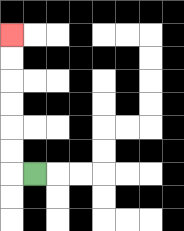{'start': '[1, 7]', 'end': '[0, 1]', 'path_directions': 'L,U,U,U,U,U,U', 'path_coordinates': '[[1, 7], [0, 7], [0, 6], [0, 5], [0, 4], [0, 3], [0, 2], [0, 1]]'}